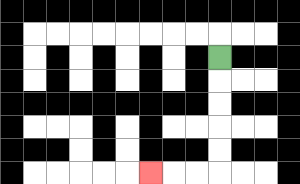{'start': '[9, 2]', 'end': '[6, 7]', 'path_directions': 'D,D,D,D,D,L,L,L', 'path_coordinates': '[[9, 2], [9, 3], [9, 4], [9, 5], [9, 6], [9, 7], [8, 7], [7, 7], [6, 7]]'}